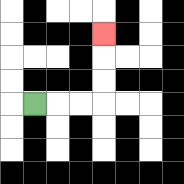{'start': '[1, 4]', 'end': '[4, 1]', 'path_directions': 'R,R,R,U,U,U', 'path_coordinates': '[[1, 4], [2, 4], [3, 4], [4, 4], [4, 3], [4, 2], [4, 1]]'}